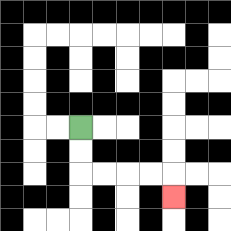{'start': '[3, 5]', 'end': '[7, 8]', 'path_directions': 'D,D,R,R,R,R,D', 'path_coordinates': '[[3, 5], [3, 6], [3, 7], [4, 7], [5, 7], [6, 7], [7, 7], [7, 8]]'}